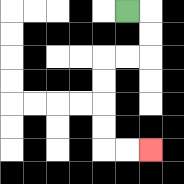{'start': '[5, 0]', 'end': '[6, 6]', 'path_directions': 'R,D,D,L,L,D,D,D,D,R,R', 'path_coordinates': '[[5, 0], [6, 0], [6, 1], [6, 2], [5, 2], [4, 2], [4, 3], [4, 4], [4, 5], [4, 6], [5, 6], [6, 6]]'}